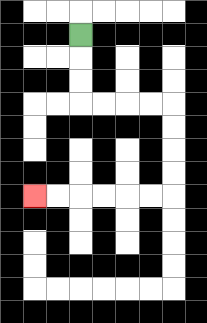{'start': '[3, 1]', 'end': '[1, 8]', 'path_directions': 'D,D,D,R,R,R,R,D,D,D,D,L,L,L,L,L,L', 'path_coordinates': '[[3, 1], [3, 2], [3, 3], [3, 4], [4, 4], [5, 4], [6, 4], [7, 4], [7, 5], [7, 6], [7, 7], [7, 8], [6, 8], [5, 8], [4, 8], [3, 8], [2, 8], [1, 8]]'}